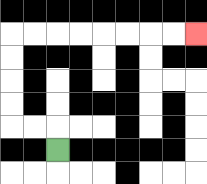{'start': '[2, 6]', 'end': '[8, 1]', 'path_directions': 'U,L,L,U,U,U,U,R,R,R,R,R,R,R,R', 'path_coordinates': '[[2, 6], [2, 5], [1, 5], [0, 5], [0, 4], [0, 3], [0, 2], [0, 1], [1, 1], [2, 1], [3, 1], [4, 1], [5, 1], [6, 1], [7, 1], [8, 1]]'}